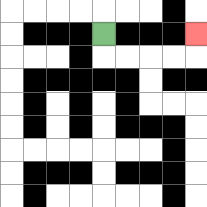{'start': '[4, 1]', 'end': '[8, 1]', 'path_directions': 'D,R,R,R,R,U', 'path_coordinates': '[[4, 1], [4, 2], [5, 2], [6, 2], [7, 2], [8, 2], [8, 1]]'}